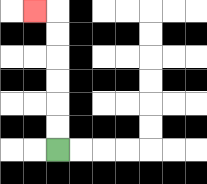{'start': '[2, 6]', 'end': '[1, 0]', 'path_directions': 'U,U,U,U,U,U,L', 'path_coordinates': '[[2, 6], [2, 5], [2, 4], [2, 3], [2, 2], [2, 1], [2, 0], [1, 0]]'}